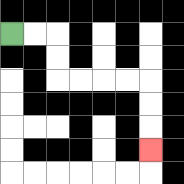{'start': '[0, 1]', 'end': '[6, 6]', 'path_directions': 'R,R,D,D,R,R,R,R,D,D,D', 'path_coordinates': '[[0, 1], [1, 1], [2, 1], [2, 2], [2, 3], [3, 3], [4, 3], [5, 3], [6, 3], [6, 4], [6, 5], [6, 6]]'}